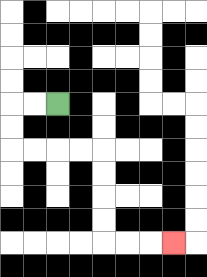{'start': '[2, 4]', 'end': '[7, 10]', 'path_directions': 'L,L,D,D,R,R,R,R,D,D,D,D,R,R,R', 'path_coordinates': '[[2, 4], [1, 4], [0, 4], [0, 5], [0, 6], [1, 6], [2, 6], [3, 6], [4, 6], [4, 7], [4, 8], [4, 9], [4, 10], [5, 10], [6, 10], [7, 10]]'}